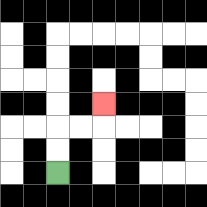{'start': '[2, 7]', 'end': '[4, 4]', 'path_directions': 'U,U,R,R,U', 'path_coordinates': '[[2, 7], [2, 6], [2, 5], [3, 5], [4, 5], [4, 4]]'}